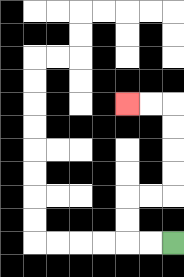{'start': '[7, 10]', 'end': '[5, 4]', 'path_directions': 'L,L,U,U,R,R,U,U,U,U,L,L', 'path_coordinates': '[[7, 10], [6, 10], [5, 10], [5, 9], [5, 8], [6, 8], [7, 8], [7, 7], [7, 6], [7, 5], [7, 4], [6, 4], [5, 4]]'}